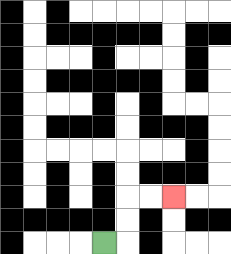{'start': '[4, 10]', 'end': '[7, 8]', 'path_directions': 'R,U,U,R,R', 'path_coordinates': '[[4, 10], [5, 10], [5, 9], [5, 8], [6, 8], [7, 8]]'}